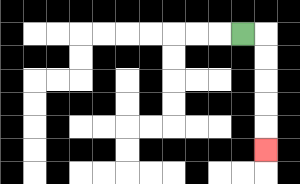{'start': '[10, 1]', 'end': '[11, 6]', 'path_directions': 'R,D,D,D,D,D', 'path_coordinates': '[[10, 1], [11, 1], [11, 2], [11, 3], [11, 4], [11, 5], [11, 6]]'}